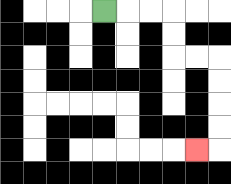{'start': '[4, 0]', 'end': '[8, 6]', 'path_directions': 'R,R,R,D,D,R,R,D,D,D,D,L', 'path_coordinates': '[[4, 0], [5, 0], [6, 0], [7, 0], [7, 1], [7, 2], [8, 2], [9, 2], [9, 3], [9, 4], [9, 5], [9, 6], [8, 6]]'}